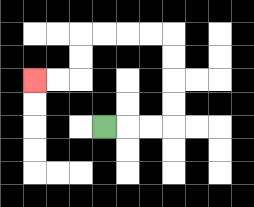{'start': '[4, 5]', 'end': '[1, 3]', 'path_directions': 'R,R,R,U,U,U,U,L,L,L,L,D,D,L,L', 'path_coordinates': '[[4, 5], [5, 5], [6, 5], [7, 5], [7, 4], [7, 3], [7, 2], [7, 1], [6, 1], [5, 1], [4, 1], [3, 1], [3, 2], [3, 3], [2, 3], [1, 3]]'}